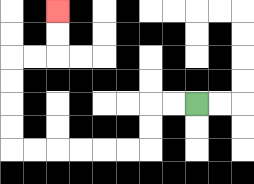{'start': '[8, 4]', 'end': '[2, 0]', 'path_directions': 'L,L,D,D,L,L,L,L,L,L,U,U,U,U,R,R,U,U', 'path_coordinates': '[[8, 4], [7, 4], [6, 4], [6, 5], [6, 6], [5, 6], [4, 6], [3, 6], [2, 6], [1, 6], [0, 6], [0, 5], [0, 4], [0, 3], [0, 2], [1, 2], [2, 2], [2, 1], [2, 0]]'}